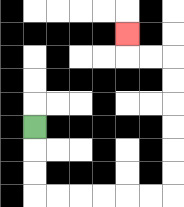{'start': '[1, 5]', 'end': '[5, 1]', 'path_directions': 'D,D,D,R,R,R,R,R,R,U,U,U,U,U,U,L,L,U', 'path_coordinates': '[[1, 5], [1, 6], [1, 7], [1, 8], [2, 8], [3, 8], [4, 8], [5, 8], [6, 8], [7, 8], [7, 7], [7, 6], [7, 5], [7, 4], [7, 3], [7, 2], [6, 2], [5, 2], [5, 1]]'}